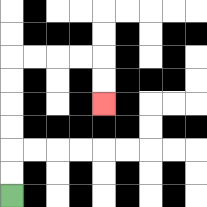{'start': '[0, 8]', 'end': '[4, 4]', 'path_directions': 'U,U,U,U,U,U,R,R,R,R,D,D', 'path_coordinates': '[[0, 8], [0, 7], [0, 6], [0, 5], [0, 4], [0, 3], [0, 2], [1, 2], [2, 2], [3, 2], [4, 2], [4, 3], [4, 4]]'}